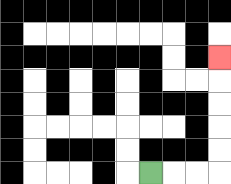{'start': '[6, 7]', 'end': '[9, 2]', 'path_directions': 'R,R,R,U,U,U,U,U', 'path_coordinates': '[[6, 7], [7, 7], [8, 7], [9, 7], [9, 6], [9, 5], [9, 4], [9, 3], [9, 2]]'}